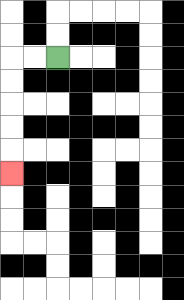{'start': '[2, 2]', 'end': '[0, 7]', 'path_directions': 'L,L,D,D,D,D,D', 'path_coordinates': '[[2, 2], [1, 2], [0, 2], [0, 3], [0, 4], [0, 5], [0, 6], [0, 7]]'}